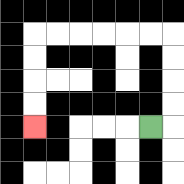{'start': '[6, 5]', 'end': '[1, 5]', 'path_directions': 'R,U,U,U,U,L,L,L,L,L,L,D,D,D,D', 'path_coordinates': '[[6, 5], [7, 5], [7, 4], [7, 3], [7, 2], [7, 1], [6, 1], [5, 1], [4, 1], [3, 1], [2, 1], [1, 1], [1, 2], [1, 3], [1, 4], [1, 5]]'}